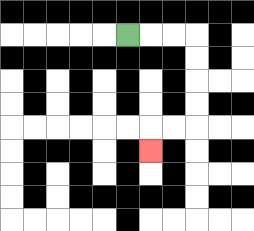{'start': '[5, 1]', 'end': '[6, 6]', 'path_directions': 'R,R,R,D,D,D,D,L,L,D', 'path_coordinates': '[[5, 1], [6, 1], [7, 1], [8, 1], [8, 2], [8, 3], [8, 4], [8, 5], [7, 5], [6, 5], [6, 6]]'}